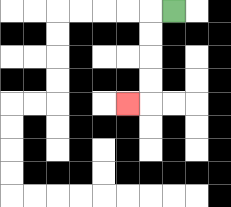{'start': '[7, 0]', 'end': '[5, 4]', 'path_directions': 'L,D,D,D,D,L', 'path_coordinates': '[[7, 0], [6, 0], [6, 1], [6, 2], [6, 3], [6, 4], [5, 4]]'}